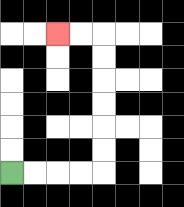{'start': '[0, 7]', 'end': '[2, 1]', 'path_directions': 'R,R,R,R,U,U,U,U,U,U,L,L', 'path_coordinates': '[[0, 7], [1, 7], [2, 7], [3, 7], [4, 7], [4, 6], [4, 5], [4, 4], [4, 3], [4, 2], [4, 1], [3, 1], [2, 1]]'}